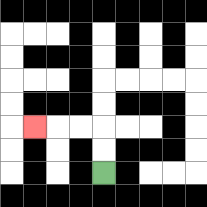{'start': '[4, 7]', 'end': '[1, 5]', 'path_directions': 'U,U,L,L,L', 'path_coordinates': '[[4, 7], [4, 6], [4, 5], [3, 5], [2, 5], [1, 5]]'}